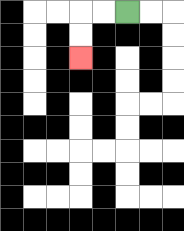{'start': '[5, 0]', 'end': '[3, 2]', 'path_directions': 'L,L,D,D', 'path_coordinates': '[[5, 0], [4, 0], [3, 0], [3, 1], [3, 2]]'}